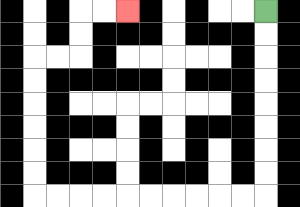{'start': '[11, 0]', 'end': '[5, 0]', 'path_directions': 'D,D,D,D,D,D,D,D,L,L,L,L,L,L,L,L,L,L,U,U,U,U,U,U,R,R,U,U,R,R', 'path_coordinates': '[[11, 0], [11, 1], [11, 2], [11, 3], [11, 4], [11, 5], [11, 6], [11, 7], [11, 8], [10, 8], [9, 8], [8, 8], [7, 8], [6, 8], [5, 8], [4, 8], [3, 8], [2, 8], [1, 8], [1, 7], [1, 6], [1, 5], [1, 4], [1, 3], [1, 2], [2, 2], [3, 2], [3, 1], [3, 0], [4, 0], [5, 0]]'}